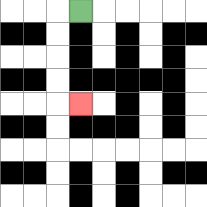{'start': '[3, 0]', 'end': '[3, 4]', 'path_directions': 'L,D,D,D,D,R', 'path_coordinates': '[[3, 0], [2, 0], [2, 1], [2, 2], [2, 3], [2, 4], [3, 4]]'}